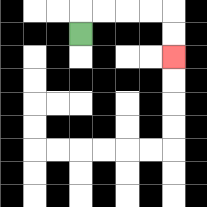{'start': '[3, 1]', 'end': '[7, 2]', 'path_directions': 'U,R,R,R,R,D,D', 'path_coordinates': '[[3, 1], [3, 0], [4, 0], [5, 0], [6, 0], [7, 0], [7, 1], [7, 2]]'}